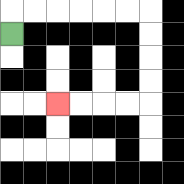{'start': '[0, 1]', 'end': '[2, 4]', 'path_directions': 'U,R,R,R,R,R,R,D,D,D,D,L,L,L,L', 'path_coordinates': '[[0, 1], [0, 0], [1, 0], [2, 0], [3, 0], [4, 0], [5, 0], [6, 0], [6, 1], [6, 2], [6, 3], [6, 4], [5, 4], [4, 4], [3, 4], [2, 4]]'}